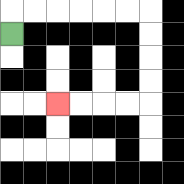{'start': '[0, 1]', 'end': '[2, 4]', 'path_directions': 'U,R,R,R,R,R,R,D,D,D,D,L,L,L,L', 'path_coordinates': '[[0, 1], [0, 0], [1, 0], [2, 0], [3, 0], [4, 0], [5, 0], [6, 0], [6, 1], [6, 2], [6, 3], [6, 4], [5, 4], [4, 4], [3, 4], [2, 4]]'}